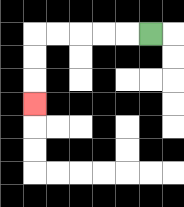{'start': '[6, 1]', 'end': '[1, 4]', 'path_directions': 'L,L,L,L,L,D,D,D', 'path_coordinates': '[[6, 1], [5, 1], [4, 1], [3, 1], [2, 1], [1, 1], [1, 2], [1, 3], [1, 4]]'}